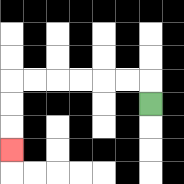{'start': '[6, 4]', 'end': '[0, 6]', 'path_directions': 'U,L,L,L,L,L,L,D,D,D', 'path_coordinates': '[[6, 4], [6, 3], [5, 3], [4, 3], [3, 3], [2, 3], [1, 3], [0, 3], [0, 4], [0, 5], [0, 6]]'}